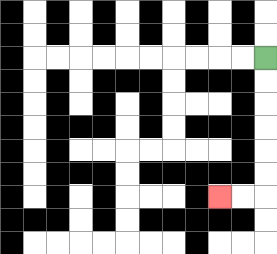{'start': '[11, 2]', 'end': '[9, 8]', 'path_directions': 'D,D,D,D,D,D,L,L', 'path_coordinates': '[[11, 2], [11, 3], [11, 4], [11, 5], [11, 6], [11, 7], [11, 8], [10, 8], [9, 8]]'}